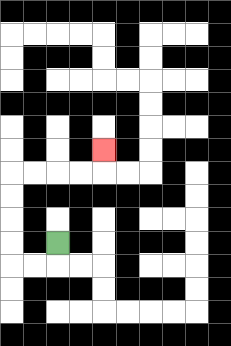{'start': '[2, 10]', 'end': '[4, 6]', 'path_directions': 'D,L,L,U,U,U,U,R,R,R,R,U', 'path_coordinates': '[[2, 10], [2, 11], [1, 11], [0, 11], [0, 10], [0, 9], [0, 8], [0, 7], [1, 7], [2, 7], [3, 7], [4, 7], [4, 6]]'}